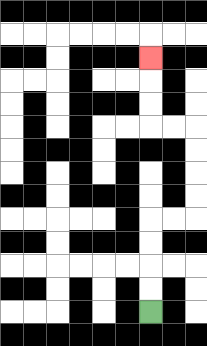{'start': '[6, 13]', 'end': '[6, 2]', 'path_directions': 'U,U,U,U,R,R,U,U,U,U,L,L,U,U,U', 'path_coordinates': '[[6, 13], [6, 12], [6, 11], [6, 10], [6, 9], [7, 9], [8, 9], [8, 8], [8, 7], [8, 6], [8, 5], [7, 5], [6, 5], [6, 4], [6, 3], [6, 2]]'}